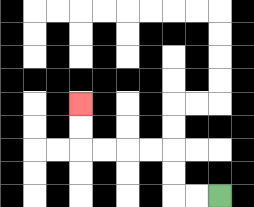{'start': '[9, 8]', 'end': '[3, 4]', 'path_directions': 'L,L,U,U,L,L,L,L,U,U', 'path_coordinates': '[[9, 8], [8, 8], [7, 8], [7, 7], [7, 6], [6, 6], [5, 6], [4, 6], [3, 6], [3, 5], [3, 4]]'}